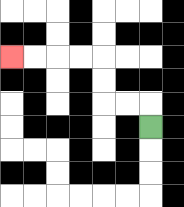{'start': '[6, 5]', 'end': '[0, 2]', 'path_directions': 'U,L,L,U,U,L,L,L,L', 'path_coordinates': '[[6, 5], [6, 4], [5, 4], [4, 4], [4, 3], [4, 2], [3, 2], [2, 2], [1, 2], [0, 2]]'}